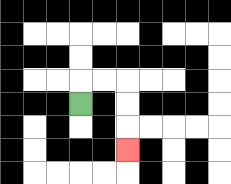{'start': '[3, 4]', 'end': '[5, 6]', 'path_directions': 'U,R,R,D,D,D', 'path_coordinates': '[[3, 4], [3, 3], [4, 3], [5, 3], [5, 4], [5, 5], [5, 6]]'}